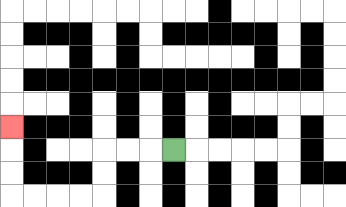{'start': '[7, 6]', 'end': '[0, 5]', 'path_directions': 'L,L,L,D,D,L,L,L,L,U,U,U', 'path_coordinates': '[[7, 6], [6, 6], [5, 6], [4, 6], [4, 7], [4, 8], [3, 8], [2, 8], [1, 8], [0, 8], [0, 7], [0, 6], [0, 5]]'}